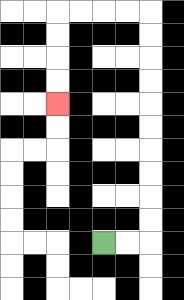{'start': '[4, 10]', 'end': '[2, 4]', 'path_directions': 'R,R,U,U,U,U,U,U,U,U,U,U,L,L,L,L,D,D,D,D', 'path_coordinates': '[[4, 10], [5, 10], [6, 10], [6, 9], [6, 8], [6, 7], [6, 6], [6, 5], [6, 4], [6, 3], [6, 2], [6, 1], [6, 0], [5, 0], [4, 0], [3, 0], [2, 0], [2, 1], [2, 2], [2, 3], [2, 4]]'}